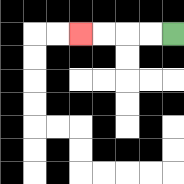{'start': '[7, 1]', 'end': '[3, 1]', 'path_directions': 'L,L,L,L', 'path_coordinates': '[[7, 1], [6, 1], [5, 1], [4, 1], [3, 1]]'}